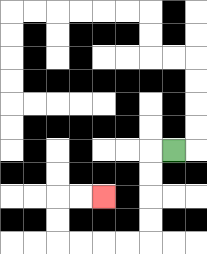{'start': '[7, 6]', 'end': '[4, 8]', 'path_directions': 'L,D,D,D,D,L,L,L,L,U,U,R,R', 'path_coordinates': '[[7, 6], [6, 6], [6, 7], [6, 8], [6, 9], [6, 10], [5, 10], [4, 10], [3, 10], [2, 10], [2, 9], [2, 8], [3, 8], [4, 8]]'}